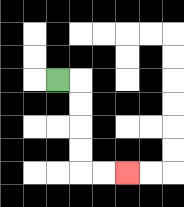{'start': '[2, 3]', 'end': '[5, 7]', 'path_directions': 'R,D,D,D,D,R,R', 'path_coordinates': '[[2, 3], [3, 3], [3, 4], [3, 5], [3, 6], [3, 7], [4, 7], [5, 7]]'}